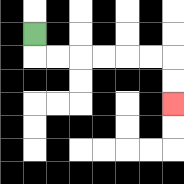{'start': '[1, 1]', 'end': '[7, 4]', 'path_directions': 'D,R,R,R,R,R,R,D,D', 'path_coordinates': '[[1, 1], [1, 2], [2, 2], [3, 2], [4, 2], [5, 2], [6, 2], [7, 2], [7, 3], [7, 4]]'}